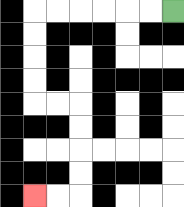{'start': '[7, 0]', 'end': '[1, 8]', 'path_directions': 'L,L,L,L,L,L,D,D,D,D,R,R,D,D,D,D,L,L', 'path_coordinates': '[[7, 0], [6, 0], [5, 0], [4, 0], [3, 0], [2, 0], [1, 0], [1, 1], [1, 2], [1, 3], [1, 4], [2, 4], [3, 4], [3, 5], [3, 6], [3, 7], [3, 8], [2, 8], [1, 8]]'}